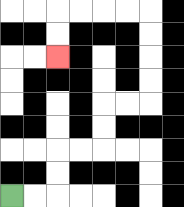{'start': '[0, 8]', 'end': '[2, 2]', 'path_directions': 'R,R,U,U,R,R,U,U,R,R,U,U,U,U,L,L,L,L,D,D', 'path_coordinates': '[[0, 8], [1, 8], [2, 8], [2, 7], [2, 6], [3, 6], [4, 6], [4, 5], [4, 4], [5, 4], [6, 4], [6, 3], [6, 2], [6, 1], [6, 0], [5, 0], [4, 0], [3, 0], [2, 0], [2, 1], [2, 2]]'}